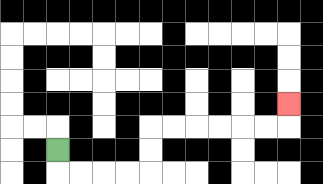{'start': '[2, 6]', 'end': '[12, 4]', 'path_directions': 'D,R,R,R,R,U,U,R,R,R,R,R,R,U', 'path_coordinates': '[[2, 6], [2, 7], [3, 7], [4, 7], [5, 7], [6, 7], [6, 6], [6, 5], [7, 5], [8, 5], [9, 5], [10, 5], [11, 5], [12, 5], [12, 4]]'}